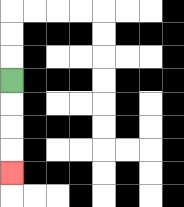{'start': '[0, 3]', 'end': '[0, 7]', 'path_directions': 'D,D,D,D', 'path_coordinates': '[[0, 3], [0, 4], [0, 5], [0, 6], [0, 7]]'}